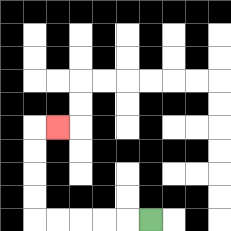{'start': '[6, 9]', 'end': '[2, 5]', 'path_directions': 'L,L,L,L,L,U,U,U,U,R', 'path_coordinates': '[[6, 9], [5, 9], [4, 9], [3, 9], [2, 9], [1, 9], [1, 8], [1, 7], [1, 6], [1, 5], [2, 5]]'}